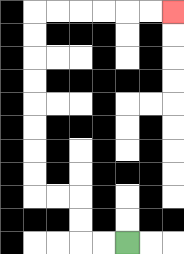{'start': '[5, 10]', 'end': '[7, 0]', 'path_directions': 'L,L,U,U,L,L,U,U,U,U,U,U,U,U,R,R,R,R,R,R', 'path_coordinates': '[[5, 10], [4, 10], [3, 10], [3, 9], [3, 8], [2, 8], [1, 8], [1, 7], [1, 6], [1, 5], [1, 4], [1, 3], [1, 2], [1, 1], [1, 0], [2, 0], [3, 0], [4, 0], [5, 0], [6, 0], [7, 0]]'}